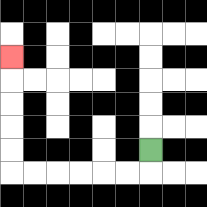{'start': '[6, 6]', 'end': '[0, 2]', 'path_directions': 'D,L,L,L,L,L,L,U,U,U,U,U', 'path_coordinates': '[[6, 6], [6, 7], [5, 7], [4, 7], [3, 7], [2, 7], [1, 7], [0, 7], [0, 6], [0, 5], [0, 4], [0, 3], [0, 2]]'}